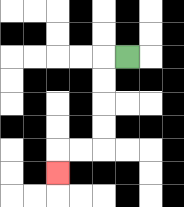{'start': '[5, 2]', 'end': '[2, 7]', 'path_directions': 'L,D,D,D,D,L,L,D', 'path_coordinates': '[[5, 2], [4, 2], [4, 3], [4, 4], [4, 5], [4, 6], [3, 6], [2, 6], [2, 7]]'}